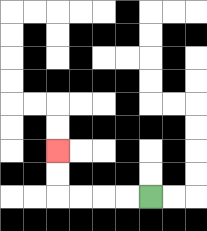{'start': '[6, 8]', 'end': '[2, 6]', 'path_directions': 'L,L,L,L,U,U', 'path_coordinates': '[[6, 8], [5, 8], [4, 8], [3, 8], [2, 8], [2, 7], [2, 6]]'}